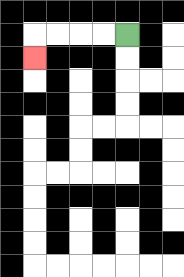{'start': '[5, 1]', 'end': '[1, 2]', 'path_directions': 'L,L,L,L,D', 'path_coordinates': '[[5, 1], [4, 1], [3, 1], [2, 1], [1, 1], [1, 2]]'}